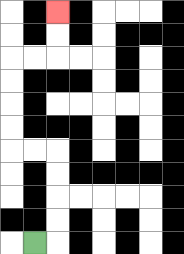{'start': '[1, 10]', 'end': '[2, 0]', 'path_directions': 'R,U,U,U,U,L,L,U,U,U,U,R,R,U,U', 'path_coordinates': '[[1, 10], [2, 10], [2, 9], [2, 8], [2, 7], [2, 6], [1, 6], [0, 6], [0, 5], [0, 4], [0, 3], [0, 2], [1, 2], [2, 2], [2, 1], [2, 0]]'}